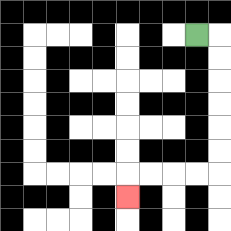{'start': '[8, 1]', 'end': '[5, 8]', 'path_directions': 'R,D,D,D,D,D,D,L,L,L,L,D', 'path_coordinates': '[[8, 1], [9, 1], [9, 2], [9, 3], [9, 4], [9, 5], [9, 6], [9, 7], [8, 7], [7, 7], [6, 7], [5, 7], [5, 8]]'}